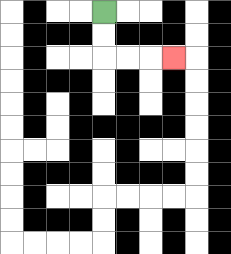{'start': '[4, 0]', 'end': '[7, 2]', 'path_directions': 'D,D,R,R,R', 'path_coordinates': '[[4, 0], [4, 1], [4, 2], [5, 2], [6, 2], [7, 2]]'}